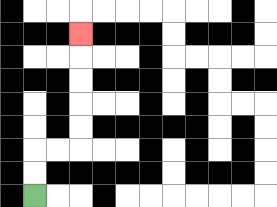{'start': '[1, 8]', 'end': '[3, 1]', 'path_directions': 'U,U,R,R,U,U,U,U,U', 'path_coordinates': '[[1, 8], [1, 7], [1, 6], [2, 6], [3, 6], [3, 5], [3, 4], [3, 3], [3, 2], [3, 1]]'}